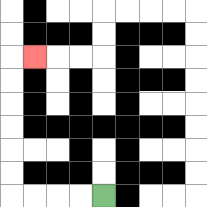{'start': '[4, 8]', 'end': '[1, 2]', 'path_directions': 'L,L,L,L,U,U,U,U,U,U,R', 'path_coordinates': '[[4, 8], [3, 8], [2, 8], [1, 8], [0, 8], [0, 7], [0, 6], [0, 5], [0, 4], [0, 3], [0, 2], [1, 2]]'}